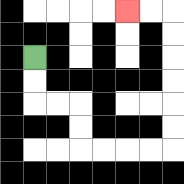{'start': '[1, 2]', 'end': '[5, 0]', 'path_directions': 'D,D,R,R,D,D,R,R,R,R,U,U,U,U,U,U,L,L', 'path_coordinates': '[[1, 2], [1, 3], [1, 4], [2, 4], [3, 4], [3, 5], [3, 6], [4, 6], [5, 6], [6, 6], [7, 6], [7, 5], [7, 4], [7, 3], [7, 2], [7, 1], [7, 0], [6, 0], [5, 0]]'}